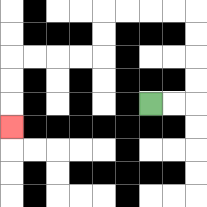{'start': '[6, 4]', 'end': '[0, 5]', 'path_directions': 'R,R,U,U,U,U,L,L,L,L,D,D,L,L,L,L,D,D,D', 'path_coordinates': '[[6, 4], [7, 4], [8, 4], [8, 3], [8, 2], [8, 1], [8, 0], [7, 0], [6, 0], [5, 0], [4, 0], [4, 1], [4, 2], [3, 2], [2, 2], [1, 2], [0, 2], [0, 3], [0, 4], [0, 5]]'}